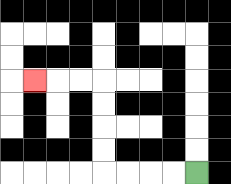{'start': '[8, 7]', 'end': '[1, 3]', 'path_directions': 'L,L,L,L,U,U,U,U,L,L,L', 'path_coordinates': '[[8, 7], [7, 7], [6, 7], [5, 7], [4, 7], [4, 6], [4, 5], [4, 4], [4, 3], [3, 3], [2, 3], [1, 3]]'}